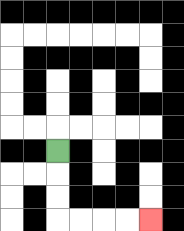{'start': '[2, 6]', 'end': '[6, 9]', 'path_directions': 'D,D,D,R,R,R,R', 'path_coordinates': '[[2, 6], [2, 7], [2, 8], [2, 9], [3, 9], [4, 9], [5, 9], [6, 9]]'}